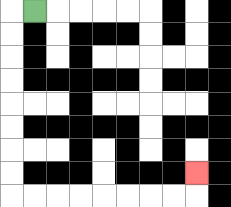{'start': '[1, 0]', 'end': '[8, 7]', 'path_directions': 'L,D,D,D,D,D,D,D,D,R,R,R,R,R,R,R,R,U', 'path_coordinates': '[[1, 0], [0, 0], [0, 1], [0, 2], [0, 3], [0, 4], [0, 5], [0, 6], [0, 7], [0, 8], [1, 8], [2, 8], [3, 8], [4, 8], [5, 8], [6, 8], [7, 8], [8, 8], [8, 7]]'}